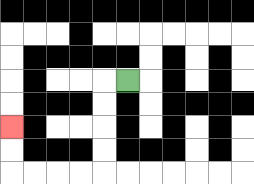{'start': '[5, 3]', 'end': '[0, 5]', 'path_directions': 'L,D,D,D,D,L,L,L,L,U,U', 'path_coordinates': '[[5, 3], [4, 3], [4, 4], [4, 5], [4, 6], [4, 7], [3, 7], [2, 7], [1, 7], [0, 7], [0, 6], [0, 5]]'}